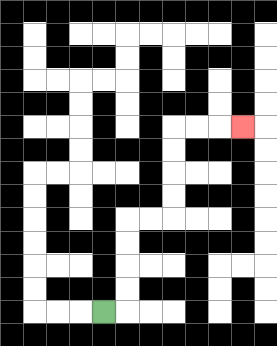{'start': '[4, 13]', 'end': '[10, 5]', 'path_directions': 'R,U,U,U,U,R,R,U,U,U,U,R,R,R', 'path_coordinates': '[[4, 13], [5, 13], [5, 12], [5, 11], [5, 10], [5, 9], [6, 9], [7, 9], [7, 8], [7, 7], [7, 6], [7, 5], [8, 5], [9, 5], [10, 5]]'}